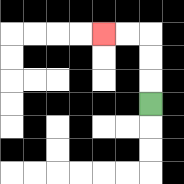{'start': '[6, 4]', 'end': '[4, 1]', 'path_directions': 'U,U,U,L,L', 'path_coordinates': '[[6, 4], [6, 3], [6, 2], [6, 1], [5, 1], [4, 1]]'}